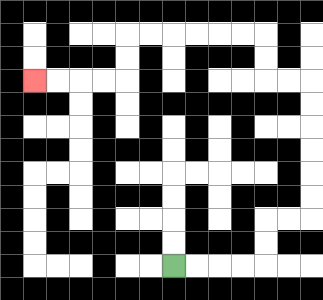{'start': '[7, 11]', 'end': '[1, 3]', 'path_directions': 'R,R,R,R,U,U,R,R,U,U,U,U,U,U,L,L,U,U,L,L,L,L,L,L,D,D,L,L,L,L', 'path_coordinates': '[[7, 11], [8, 11], [9, 11], [10, 11], [11, 11], [11, 10], [11, 9], [12, 9], [13, 9], [13, 8], [13, 7], [13, 6], [13, 5], [13, 4], [13, 3], [12, 3], [11, 3], [11, 2], [11, 1], [10, 1], [9, 1], [8, 1], [7, 1], [6, 1], [5, 1], [5, 2], [5, 3], [4, 3], [3, 3], [2, 3], [1, 3]]'}